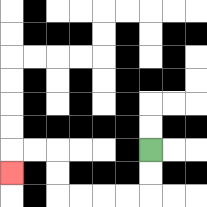{'start': '[6, 6]', 'end': '[0, 7]', 'path_directions': 'D,D,L,L,L,L,U,U,L,L,D', 'path_coordinates': '[[6, 6], [6, 7], [6, 8], [5, 8], [4, 8], [3, 8], [2, 8], [2, 7], [2, 6], [1, 6], [0, 6], [0, 7]]'}